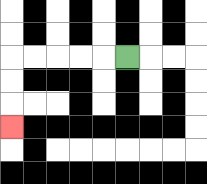{'start': '[5, 2]', 'end': '[0, 5]', 'path_directions': 'L,L,L,L,L,D,D,D', 'path_coordinates': '[[5, 2], [4, 2], [3, 2], [2, 2], [1, 2], [0, 2], [0, 3], [0, 4], [0, 5]]'}